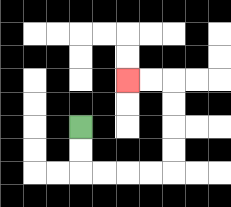{'start': '[3, 5]', 'end': '[5, 3]', 'path_directions': 'D,D,R,R,R,R,U,U,U,U,L,L', 'path_coordinates': '[[3, 5], [3, 6], [3, 7], [4, 7], [5, 7], [6, 7], [7, 7], [7, 6], [7, 5], [7, 4], [7, 3], [6, 3], [5, 3]]'}